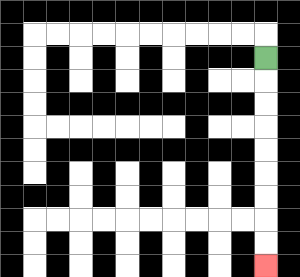{'start': '[11, 2]', 'end': '[11, 11]', 'path_directions': 'D,D,D,D,D,D,D,D,D', 'path_coordinates': '[[11, 2], [11, 3], [11, 4], [11, 5], [11, 6], [11, 7], [11, 8], [11, 9], [11, 10], [11, 11]]'}